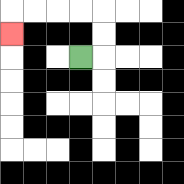{'start': '[3, 2]', 'end': '[0, 1]', 'path_directions': 'R,U,U,L,L,L,L,D', 'path_coordinates': '[[3, 2], [4, 2], [4, 1], [4, 0], [3, 0], [2, 0], [1, 0], [0, 0], [0, 1]]'}